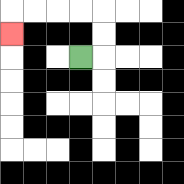{'start': '[3, 2]', 'end': '[0, 1]', 'path_directions': 'R,U,U,L,L,L,L,D', 'path_coordinates': '[[3, 2], [4, 2], [4, 1], [4, 0], [3, 0], [2, 0], [1, 0], [0, 0], [0, 1]]'}